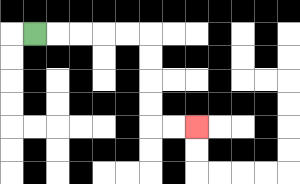{'start': '[1, 1]', 'end': '[8, 5]', 'path_directions': 'R,R,R,R,R,D,D,D,D,R,R', 'path_coordinates': '[[1, 1], [2, 1], [3, 1], [4, 1], [5, 1], [6, 1], [6, 2], [6, 3], [6, 4], [6, 5], [7, 5], [8, 5]]'}